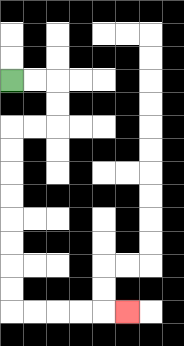{'start': '[0, 3]', 'end': '[5, 13]', 'path_directions': 'R,R,D,D,L,L,D,D,D,D,D,D,D,D,R,R,R,R,R', 'path_coordinates': '[[0, 3], [1, 3], [2, 3], [2, 4], [2, 5], [1, 5], [0, 5], [0, 6], [0, 7], [0, 8], [0, 9], [0, 10], [0, 11], [0, 12], [0, 13], [1, 13], [2, 13], [3, 13], [4, 13], [5, 13]]'}